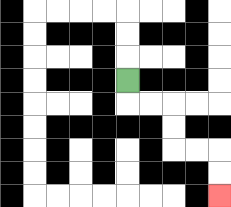{'start': '[5, 3]', 'end': '[9, 8]', 'path_directions': 'D,R,R,D,D,R,R,D,D', 'path_coordinates': '[[5, 3], [5, 4], [6, 4], [7, 4], [7, 5], [7, 6], [8, 6], [9, 6], [9, 7], [9, 8]]'}